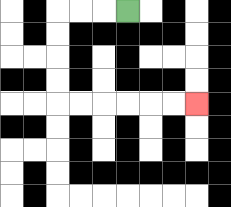{'start': '[5, 0]', 'end': '[8, 4]', 'path_directions': 'L,L,L,D,D,D,D,R,R,R,R,R,R', 'path_coordinates': '[[5, 0], [4, 0], [3, 0], [2, 0], [2, 1], [2, 2], [2, 3], [2, 4], [3, 4], [4, 4], [5, 4], [6, 4], [7, 4], [8, 4]]'}